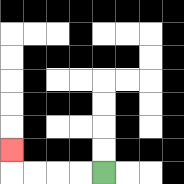{'start': '[4, 7]', 'end': '[0, 6]', 'path_directions': 'L,L,L,L,U', 'path_coordinates': '[[4, 7], [3, 7], [2, 7], [1, 7], [0, 7], [0, 6]]'}